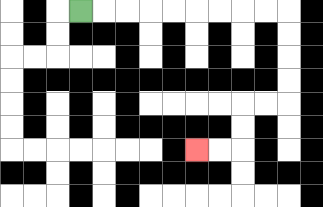{'start': '[3, 0]', 'end': '[8, 6]', 'path_directions': 'R,R,R,R,R,R,R,R,R,D,D,D,D,L,L,D,D,L,L', 'path_coordinates': '[[3, 0], [4, 0], [5, 0], [6, 0], [7, 0], [8, 0], [9, 0], [10, 0], [11, 0], [12, 0], [12, 1], [12, 2], [12, 3], [12, 4], [11, 4], [10, 4], [10, 5], [10, 6], [9, 6], [8, 6]]'}